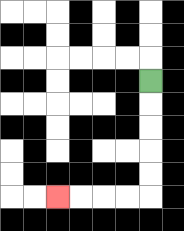{'start': '[6, 3]', 'end': '[2, 8]', 'path_directions': 'D,D,D,D,D,L,L,L,L', 'path_coordinates': '[[6, 3], [6, 4], [6, 5], [6, 6], [6, 7], [6, 8], [5, 8], [4, 8], [3, 8], [2, 8]]'}